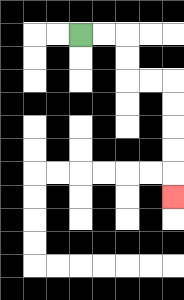{'start': '[3, 1]', 'end': '[7, 8]', 'path_directions': 'R,R,D,D,R,R,D,D,D,D,D', 'path_coordinates': '[[3, 1], [4, 1], [5, 1], [5, 2], [5, 3], [6, 3], [7, 3], [7, 4], [7, 5], [7, 6], [7, 7], [7, 8]]'}